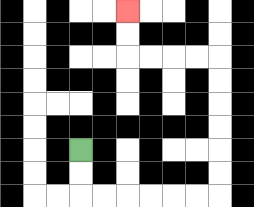{'start': '[3, 6]', 'end': '[5, 0]', 'path_directions': 'D,D,R,R,R,R,R,R,U,U,U,U,U,U,L,L,L,L,U,U', 'path_coordinates': '[[3, 6], [3, 7], [3, 8], [4, 8], [5, 8], [6, 8], [7, 8], [8, 8], [9, 8], [9, 7], [9, 6], [9, 5], [9, 4], [9, 3], [9, 2], [8, 2], [7, 2], [6, 2], [5, 2], [5, 1], [5, 0]]'}